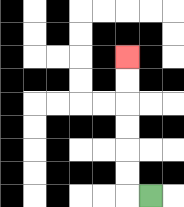{'start': '[6, 8]', 'end': '[5, 2]', 'path_directions': 'L,U,U,U,U,U,U', 'path_coordinates': '[[6, 8], [5, 8], [5, 7], [5, 6], [5, 5], [5, 4], [5, 3], [5, 2]]'}